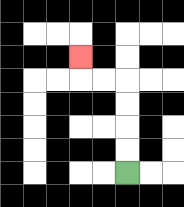{'start': '[5, 7]', 'end': '[3, 2]', 'path_directions': 'U,U,U,U,L,L,U', 'path_coordinates': '[[5, 7], [5, 6], [5, 5], [5, 4], [5, 3], [4, 3], [3, 3], [3, 2]]'}